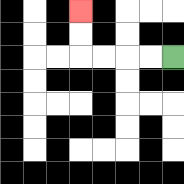{'start': '[7, 2]', 'end': '[3, 0]', 'path_directions': 'L,L,L,L,U,U', 'path_coordinates': '[[7, 2], [6, 2], [5, 2], [4, 2], [3, 2], [3, 1], [3, 0]]'}